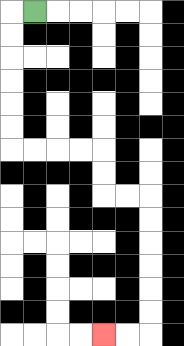{'start': '[1, 0]', 'end': '[4, 14]', 'path_directions': 'L,D,D,D,D,D,D,R,R,R,R,D,D,R,R,D,D,D,D,D,D,L,L', 'path_coordinates': '[[1, 0], [0, 0], [0, 1], [0, 2], [0, 3], [0, 4], [0, 5], [0, 6], [1, 6], [2, 6], [3, 6], [4, 6], [4, 7], [4, 8], [5, 8], [6, 8], [6, 9], [6, 10], [6, 11], [6, 12], [6, 13], [6, 14], [5, 14], [4, 14]]'}